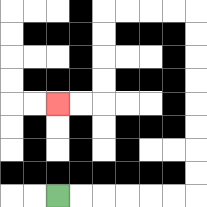{'start': '[2, 8]', 'end': '[2, 4]', 'path_directions': 'R,R,R,R,R,R,U,U,U,U,U,U,U,U,L,L,L,L,D,D,D,D,L,L', 'path_coordinates': '[[2, 8], [3, 8], [4, 8], [5, 8], [6, 8], [7, 8], [8, 8], [8, 7], [8, 6], [8, 5], [8, 4], [8, 3], [8, 2], [8, 1], [8, 0], [7, 0], [6, 0], [5, 0], [4, 0], [4, 1], [4, 2], [4, 3], [4, 4], [3, 4], [2, 4]]'}